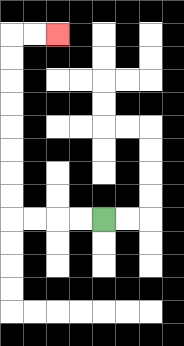{'start': '[4, 9]', 'end': '[2, 1]', 'path_directions': 'L,L,L,L,U,U,U,U,U,U,U,U,R,R', 'path_coordinates': '[[4, 9], [3, 9], [2, 9], [1, 9], [0, 9], [0, 8], [0, 7], [0, 6], [0, 5], [0, 4], [0, 3], [0, 2], [0, 1], [1, 1], [2, 1]]'}